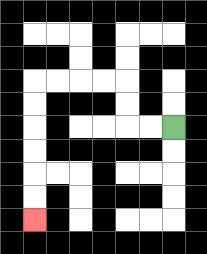{'start': '[7, 5]', 'end': '[1, 9]', 'path_directions': 'L,L,U,U,L,L,L,L,D,D,D,D,D,D', 'path_coordinates': '[[7, 5], [6, 5], [5, 5], [5, 4], [5, 3], [4, 3], [3, 3], [2, 3], [1, 3], [1, 4], [1, 5], [1, 6], [1, 7], [1, 8], [1, 9]]'}